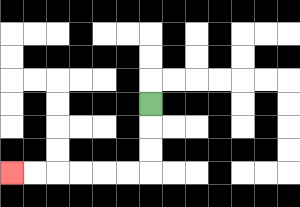{'start': '[6, 4]', 'end': '[0, 7]', 'path_directions': 'D,D,D,L,L,L,L,L,L', 'path_coordinates': '[[6, 4], [6, 5], [6, 6], [6, 7], [5, 7], [4, 7], [3, 7], [2, 7], [1, 7], [0, 7]]'}